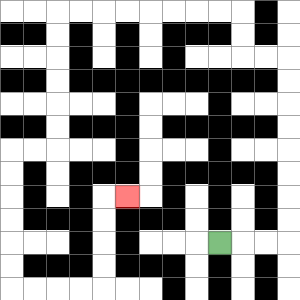{'start': '[9, 10]', 'end': '[5, 8]', 'path_directions': 'R,R,R,U,U,U,U,U,U,U,U,L,L,U,U,L,L,L,L,L,L,L,L,D,D,D,D,D,D,L,L,D,D,D,D,D,D,R,R,R,R,U,U,U,U,R', 'path_coordinates': '[[9, 10], [10, 10], [11, 10], [12, 10], [12, 9], [12, 8], [12, 7], [12, 6], [12, 5], [12, 4], [12, 3], [12, 2], [11, 2], [10, 2], [10, 1], [10, 0], [9, 0], [8, 0], [7, 0], [6, 0], [5, 0], [4, 0], [3, 0], [2, 0], [2, 1], [2, 2], [2, 3], [2, 4], [2, 5], [2, 6], [1, 6], [0, 6], [0, 7], [0, 8], [0, 9], [0, 10], [0, 11], [0, 12], [1, 12], [2, 12], [3, 12], [4, 12], [4, 11], [4, 10], [4, 9], [4, 8], [5, 8]]'}